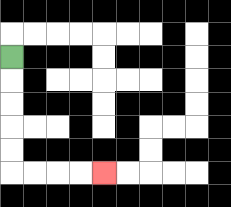{'start': '[0, 2]', 'end': '[4, 7]', 'path_directions': 'D,D,D,D,D,R,R,R,R', 'path_coordinates': '[[0, 2], [0, 3], [0, 4], [0, 5], [0, 6], [0, 7], [1, 7], [2, 7], [3, 7], [4, 7]]'}